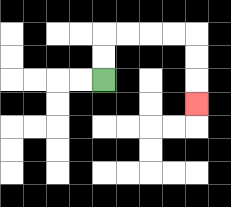{'start': '[4, 3]', 'end': '[8, 4]', 'path_directions': 'U,U,R,R,R,R,D,D,D', 'path_coordinates': '[[4, 3], [4, 2], [4, 1], [5, 1], [6, 1], [7, 1], [8, 1], [8, 2], [8, 3], [8, 4]]'}